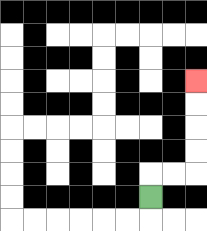{'start': '[6, 8]', 'end': '[8, 3]', 'path_directions': 'U,R,R,U,U,U,U', 'path_coordinates': '[[6, 8], [6, 7], [7, 7], [8, 7], [8, 6], [8, 5], [8, 4], [8, 3]]'}